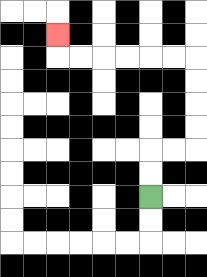{'start': '[6, 8]', 'end': '[2, 1]', 'path_directions': 'U,U,R,R,U,U,U,U,L,L,L,L,L,L,U', 'path_coordinates': '[[6, 8], [6, 7], [6, 6], [7, 6], [8, 6], [8, 5], [8, 4], [8, 3], [8, 2], [7, 2], [6, 2], [5, 2], [4, 2], [3, 2], [2, 2], [2, 1]]'}